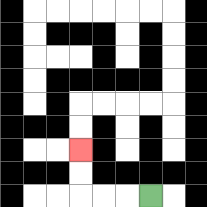{'start': '[6, 8]', 'end': '[3, 6]', 'path_directions': 'L,L,L,U,U', 'path_coordinates': '[[6, 8], [5, 8], [4, 8], [3, 8], [3, 7], [3, 6]]'}